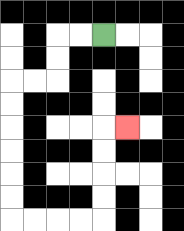{'start': '[4, 1]', 'end': '[5, 5]', 'path_directions': 'L,L,D,D,L,L,D,D,D,D,D,D,R,R,R,R,U,U,U,U,R', 'path_coordinates': '[[4, 1], [3, 1], [2, 1], [2, 2], [2, 3], [1, 3], [0, 3], [0, 4], [0, 5], [0, 6], [0, 7], [0, 8], [0, 9], [1, 9], [2, 9], [3, 9], [4, 9], [4, 8], [4, 7], [4, 6], [4, 5], [5, 5]]'}